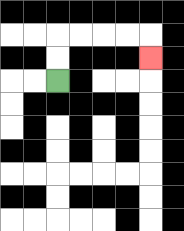{'start': '[2, 3]', 'end': '[6, 2]', 'path_directions': 'U,U,R,R,R,R,D', 'path_coordinates': '[[2, 3], [2, 2], [2, 1], [3, 1], [4, 1], [5, 1], [6, 1], [6, 2]]'}